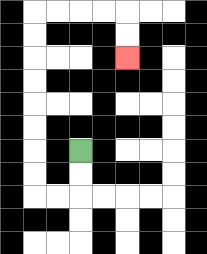{'start': '[3, 6]', 'end': '[5, 2]', 'path_directions': 'D,D,L,L,U,U,U,U,U,U,U,U,R,R,R,R,D,D', 'path_coordinates': '[[3, 6], [3, 7], [3, 8], [2, 8], [1, 8], [1, 7], [1, 6], [1, 5], [1, 4], [1, 3], [1, 2], [1, 1], [1, 0], [2, 0], [3, 0], [4, 0], [5, 0], [5, 1], [5, 2]]'}